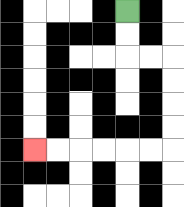{'start': '[5, 0]', 'end': '[1, 6]', 'path_directions': 'D,D,R,R,D,D,D,D,L,L,L,L,L,L', 'path_coordinates': '[[5, 0], [5, 1], [5, 2], [6, 2], [7, 2], [7, 3], [7, 4], [7, 5], [7, 6], [6, 6], [5, 6], [4, 6], [3, 6], [2, 6], [1, 6]]'}